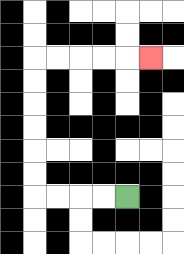{'start': '[5, 8]', 'end': '[6, 2]', 'path_directions': 'L,L,L,L,U,U,U,U,U,U,R,R,R,R,R', 'path_coordinates': '[[5, 8], [4, 8], [3, 8], [2, 8], [1, 8], [1, 7], [1, 6], [1, 5], [1, 4], [1, 3], [1, 2], [2, 2], [3, 2], [4, 2], [5, 2], [6, 2]]'}